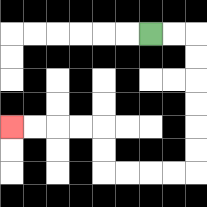{'start': '[6, 1]', 'end': '[0, 5]', 'path_directions': 'R,R,D,D,D,D,D,D,L,L,L,L,U,U,L,L,L,L', 'path_coordinates': '[[6, 1], [7, 1], [8, 1], [8, 2], [8, 3], [8, 4], [8, 5], [8, 6], [8, 7], [7, 7], [6, 7], [5, 7], [4, 7], [4, 6], [4, 5], [3, 5], [2, 5], [1, 5], [0, 5]]'}